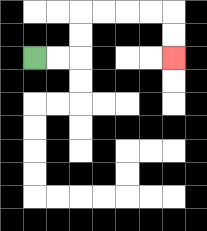{'start': '[1, 2]', 'end': '[7, 2]', 'path_directions': 'R,R,U,U,R,R,R,R,D,D', 'path_coordinates': '[[1, 2], [2, 2], [3, 2], [3, 1], [3, 0], [4, 0], [5, 0], [6, 0], [7, 0], [7, 1], [7, 2]]'}